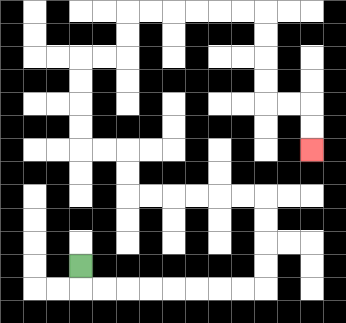{'start': '[3, 11]', 'end': '[13, 6]', 'path_directions': 'D,R,R,R,R,R,R,R,R,U,U,U,U,L,L,L,L,L,L,U,U,L,L,U,U,U,U,R,R,U,U,R,R,R,R,R,R,D,D,D,D,R,R,D,D', 'path_coordinates': '[[3, 11], [3, 12], [4, 12], [5, 12], [6, 12], [7, 12], [8, 12], [9, 12], [10, 12], [11, 12], [11, 11], [11, 10], [11, 9], [11, 8], [10, 8], [9, 8], [8, 8], [7, 8], [6, 8], [5, 8], [5, 7], [5, 6], [4, 6], [3, 6], [3, 5], [3, 4], [3, 3], [3, 2], [4, 2], [5, 2], [5, 1], [5, 0], [6, 0], [7, 0], [8, 0], [9, 0], [10, 0], [11, 0], [11, 1], [11, 2], [11, 3], [11, 4], [12, 4], [13, 4], [13, 5], [13, 6]]'}